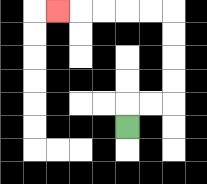{'start': '[5, 5]', 'end': '[2, 0]', 'path_directions': 'U,R,R,U,U,U,U,L,L,L,L,L', 'path_coordinates': '[[5, 5], [5, 4], [6, 4], [7, 4], [7, 3], [7, 2], [7, 1], [7, 0], [6, 0], [5, 0], [4, 0], [3, 0], [2, 0]]'}